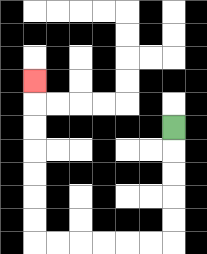{'start': '[7, 5]', 'end': '[1, 3]', 'path_directions': 'D,D,D,D,D,L,L,L,L,L,L,U,U,U,U,U,U,U', 'path_coordinates': '[[7, 5], [7, 6], [7, 7], [7, 8], [7, 9], [7, 10], [6, 10], [5, 10], [4, 10], [3, 10], [2, 10], [1, 10], [1, 9], [1, 8], [1, 7], [1, 6], [1, 5], [1, 4], [1, 3]]'}